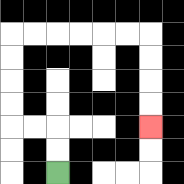{'start': '[2, 7]', 'end': '[6, 5]', 'path_directions': 'U,U,L,L,U,U,U,U,R,R,R,R,R,R,D,D,D,D', 'path_coordinates': '[[2, 7], [2, 6], [2, 5], [1, 5], [0, 5], [0, 4], [0, 3], [0, 2], [0, 1], [1, 1], [2, 1], [3, 1], [4, 1], [5, 1], [6, 1], [6, 2], [6, 3], [6, 4], [6, 5]]'}